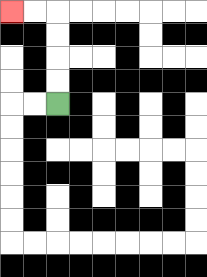{'start': '[2, 4]', 'end': '[0, 0]', 'path_directions': 'U,U,U,U,L,L', 'path_coordinates': '[[2, 4], [2, 3], [2, 2], [2, 1], [2, 0], [1, 0], [0, 0]]'}